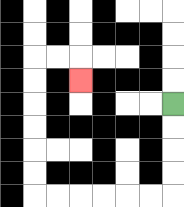{'start': '[7, 4]', 'end': '[3, 3]', 'path_directions': 'D,D,D,D,L,L,L,L,L,L,U,U,U,U,U,U,R,R,D', 'path_coordinates': '[[7, 4], [7, 5], [7, 6], [7, 7], [7, 8], [6, 8], [5, 8], [4, 8], [3, 8], [2, 8], [1, 8], [1, 7], [1, 6], [1, 5], [1, 4], [1, 3], [1, 2], [2, 2], [3, 2], [3, 3]]'}